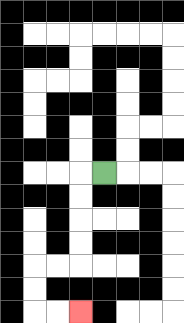{'start': '[4, 7]', 'end': '[3, 13]', 'path_directions': 'L,D,D,D,D,L,L,D,D,R,R', 'path_coordinates': '[[4, 7], [3, 7], [3, 8], [3, 9], [3, 10], [3, 11], [2, 11], [1, 11], [1, 12], [1, 13], [2, 13], [3, 13]]'}